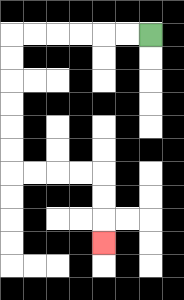{'start': '[6, 1]', 'end': '[4, 10]', 'path_directions': 'L,L,L,L,L,L,D,D,D,D,D,D,R,R,R,R,D,D,D', 'path_coordinates': '[[6, 1], [5, 1], [4, 1], [3, 1], [2, 1], [1, 1], [0, 1], [0, 2], [0, 3], [0, 4], [0, 5], [0, 6], [0, 7], [1, 7], [2, 7], [3, 7], [4, 7], [4, 8], [4, 9], [4, 10]]'}